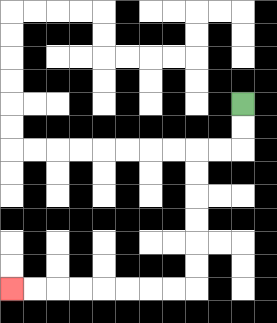{'start': '[10, 4]', 'end': '[0, 12]', 'path_directions': 'D,D,L,L,D,D,D,D,D,D,L,L,L,L,L,L,L,L', 'path_coordinates': '[[10, 4], [10, 5], [10, 6], [9, 6], [8, 6], [8, 7], [8, 8], [8, 9], [8, 10], [8, 11], [8, 12], [7, 12], [6, 12], [5, 12], [4, 12], [3, 12], [2, 12], [1, 12], [0, 12]]'}